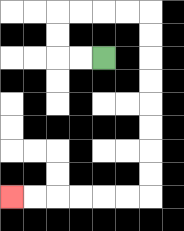{'start': '[4, 2]', 'end': '[0, 8]', 'path_directions': 'L,L,U,U,R,R,R,R,D,D,D,D,D,D,D,D,L,L,L,L,L,L', 'path_coordinates': '[[4, 2], [3, 2], [2, 2], [2, 1], [2, 0], [3, 0], [4, 0], [5, 0], [6, 0], [6, 1], [6, 2], [6, 3], [6, 4], [6, 5], [6, 6], [6, 7], [6, 8], [5, 8], [4, 8], [3, 8], [2, 8], [1, 8], [0, 8]]'}